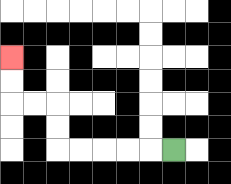{'start': '[7, 6]', 'end': '[0, 2]', 'path_directions': 'L,L,L,L,L,U,U,L,L,U,U', 'path_coordinates': '[[7, 6], [6, 6], [5, 6], [4, 6], [3, 6], [2, 6], [2, 5], [2, 4], [1, 4], [0, 4], [0, 3], [0, 2]]'}